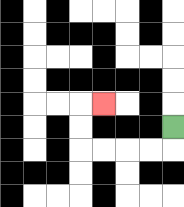{'start': '[7, 5]', 'end': '[4, 4]', 'path_directions': 'D,L,L,L,L,U,U,R', 'path_coordinates': '[[7, 5], [7, 6], [6, 6], [5, 6], [4, 6], [3, 6], [3, 5], [3, 4], [4, 4]]'}